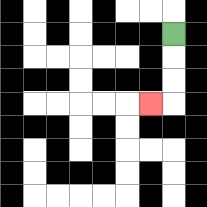{'start': '[7, 1]', 'end': '[6, 4]', 'path_directions': 'D,D,D,L', 'path_coordinates': '[[7, 1], [7, 2], [7, 3], [7, 4], [6, 4]]'}